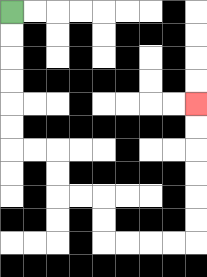{'start': '[0, 0]', 'end': '[8, 4]', 'path_directions': 'D,D,D,D,D,D,R,R,D,D,R,R,D,D,R,R,R,R,U,U,U,U,U,U', 'path_coordinates': '[[0, 0], [0, 1], [0, 2], [0, 3], [0, 4], [0, 5], [0, 6], [1, 6], [2, 6], [2, 7], [2, 8], [3, 8], [4, 8], [4, 9], [4, 10], [5, 10], [6, 10], [7, 10], [8, 10], [8, 9], [8, 8], [8, 7], [8, 6], [8, 5], [8, 4]]'}